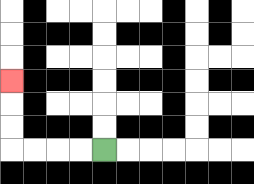{'start': '[4, 6]', 'end': '[0, 3]', 'path_directions': 'L,L,L,L,U,U,U', 'path_coordinates': '[[4, 6], [3, 6], [2, 6], [1, 6], [0, 6], [0, 5], [0, 4], [0, 3]]'}